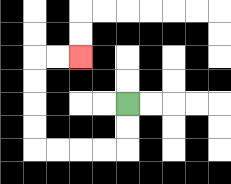{'start': '[5, 4]', 'end': '[3, 2]', 'path_directions': 'D,D,L,L,L,L,U,U,U,U,R,R', 'path_coordinates': '[[5, 4], [5, 5], [5, 6], [4, 6], [3, 6], [2, 6], [1, 6], [1, 5], [1, 4], [1, 3], [1, 2], [2, 2], [3, 2]]'}